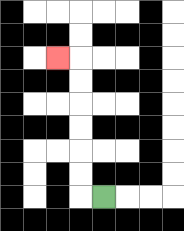{'start': '[4, 8]', 'end': '[2, 2]', 'path_directions': 'L,U,U,U,U,U,U,L', 'path_coordinates': '[[4, 8], [3, 8], [3, 7], [3, 6], [3, 5], [3, 4], [3, 3], [3, 2], [2, 2]]'}